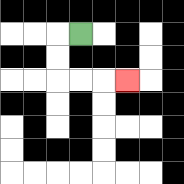{'start': '[3, 1]', 'end': '[5, 3]', 'path_directions': 'L,D,D,R,R,R', 'path_coordinates': '[[3, 1], [2, 1], [2, 2], [2, 3], [3, 3], [4, 3], [5, 3]]'}